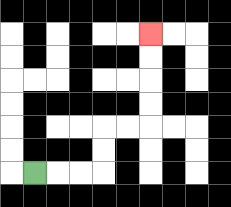{'start': '[1, 7]', 'end': '[6, 1]', 'path_directions': 'R,R,R,U,U,R,R,U,U,U,U', 'path_coordinates': '[[1, 7], [2, 7], [3, 7], [4, 7], [4, 6], [4, 5], [5, 5], [6, 5], [6, 4], [6, 3], [6, 2], [6, 1]]'}